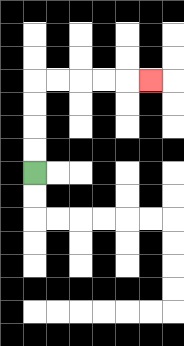{'start': '[1, 7]', 'end': '[6, 3]', 'path_directions': 'U,U,U,U,R,R,R,R,R', 'path_coordinates': '[[1, 7], [1, 6], [1, 5], [1, 4], [1, 3], [2, 3], [3, 3], [4, 3], [5, 3], [6, 3]]'}